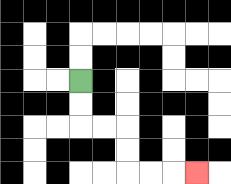{'start': '[3, 3]', 'end': '[8, 7]', 'path_directions': 'D,D,R,R,D,D,R,R,R', 'path_coordinates': '[[3, 3], [3, 4], [3, 5], [4, 5], [5, 5], [5, 6], [5, 7], [6, 7], [7, 7], [8, 7]]'}